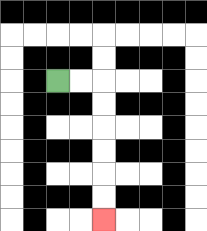{'start': '[2, 3]', 'end': '[4, 9]', 'path_directions': 'R,R,D,D,D,D,D,D', 'path_coordinates': '[[2, 3], [3, 3], [4, 3], [4, 4], [4, 5], [4, 6], [4, 7], [4, 8], [4, 9]]'}